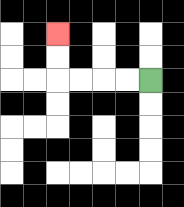{'start': '[6, 3]', 'end': '[2, 1]', 'path_directions': 'L,L,L,L,U,U', 'path_coordinates': '[[6, 3], [5, 3], [4, 3], [3, 3], [2, 3], [2, 2], [2, 1]]'}